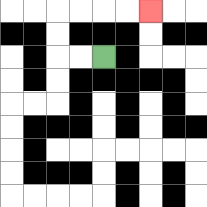{'start': '[4, 2]', 'end': '[6, 0]', 'path_directions': 'L,L,U,U,R,R,R,R', 'path_coordinates': '[[4, 2], [3, 2], [2, 2], [2, 1], [2, 0], [3, 0], [4, 0], [5, 0], [6, 0]]'}